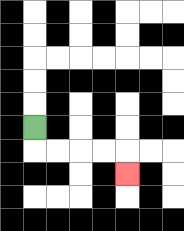{'start': '[1, 5]', 'end': '[5, 7]', 'path_directions': 'D,R,R,R,R,D', 'path_coordinates': '[[1, 5], [1, 6], [2, 6], [3, 6], [4, 6], [5, 6], [5, 7]]'}